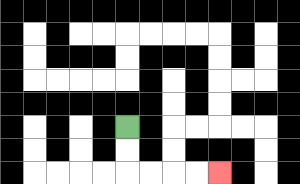{'start': '[5, 5]', 'end': '[9, 7]', 'path_directions': 'D,D,R,R,R,R', 'path_coordinates': '[[5, 5], [5, 6], [5, 7], [6, 7], [7, 7], [8, 7], [9, 7]]'}